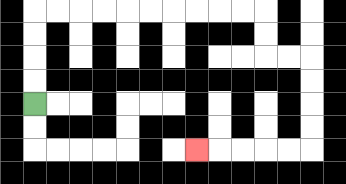{'start': '[1, 4]', 'end': '[8, 6]', 'path_directions': 'U,U,U,U,R,R,R,R,R,R,R,R,R,R,D,D,R,R,D,D,D,D,L,L,L,L,L', 'path_coordinates': '[[1, 4], [1, 3], [1, 2], [1, 1], [1, 0], [2, 0], [3, 0], [4, 0], [5, 0], [6, 0], [7, 0], [8, 0], [9, 0], [10, 0], [11, 0], [11, 1], [11, 2], [12, 2], [13, 2], [13, 3], [13, 4], [13, 5], [13, 6], [12, 6], [11, 6], [10, 6], [9, 6], [8, 6]]'}